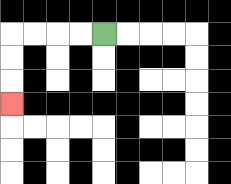{'start': '[4, 1]', 'end': '[0, 4]', 'path_directions': 'L,L,L,L,D,D,D', 'path_coordinates': '[[4, 1], [3, 1], [2, 1], [1, 1], [0, 1], [0, 2], [0, 3], [0, 4]]'}